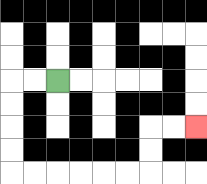{'start': '[2, 3]', 'end': '[8, 5]', 'path_directions': 'L,L,D,D,D,D,R,R,R,R,R,R,U,U,R,R', 'path_coordinates': '[[2, 3], [1, 3], [0, 3], [0, 4], [0, 5], [0, 6], [0, 7], [1, 7], [2, 7], [3, 7], [4, 7], [5, 7], [6, 7], [6, 6], [6, 5], [7, 5], [8, 5]]'}